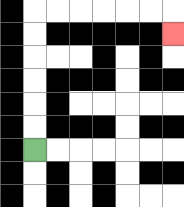{'start': '[1, 6]', 'end': '[7, 1]', 'path_directions': 'U,U,U,U,U,U,R,R,R,R,R,R,D', 'path_coordinates': '[[1, 6], [1, 5], [1, 4], [1, 3], [1, 2], [1, 1], [1, 0], [2, 0], [3, 0], [4, 0], [5, 0], [6, 0], [7, 0], [7, 1]]'}